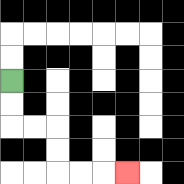{'start': '[0, 3]', 'end': '[5, 7]', 'path_directions': 'D,D,R,R,D,D,R,R,R', 'path_coordinates': '[[0, 3], [0, 4], [0, 5], [1, 5], [2, 5], [2, 6], [2, 7], [3, 7], [4, 7], [5, 7]]'}